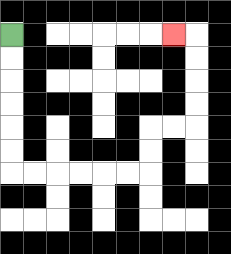{'start': '[0, 1]', 'end': '[7, 1]', 'path_directions': 'D,D,D,D,D,D,R,R,R,R,R,R,U,U,R,R,U,U,U,U,L', 'path_coordinates': '[[0, 1], [0, 2], [0, 3], [0, 4], [0, 5], [0, 6], [0, 7], [1, 7], [2, 7], [3, 7], [4, 7], [5, 7], [6, 7], [6, 6], [6, 5], [7, 5], [8, 5], [8, 4], [8, 3], [8, 2], [8, 1], [7, 1]]'}